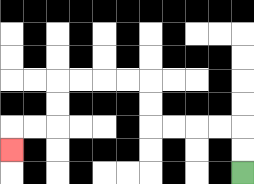{'start': '[10, 7]', 'end': '[0, 6]', 'path_directions': 'U,U,L,L,L,L,U,U,L,L,L,L,D,D,L,L,D', 'path_coordinates': '[[10, 7], [10, 6], [10, 5], [9, 5], [8, 5], [7, 5], [6, 5], [6, 4], [6, 3], [5, 3], [4, 3], [3, 3], [2, 3], [2, 4], [2, 5], [1, 5], [0, 5], [0, 6]]'}